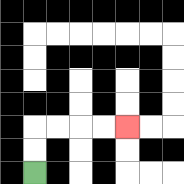{'start': '[1, 7]', 'end': '[5, 5]', 'path_directions': 'U,U,R,R,R,R', 'path_coordinates': '[[1, 7], [1, 6], [1, 5], [2, 5], [3, 5], [4, 5], [5, 5]]'}